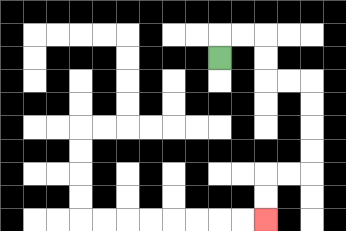{'start': '[9, 2]', 'end': '[11, 9]', 'path_directions': 'U,R,R,D,D,R,R,D,D,D,D,L,L,D,D', 'path_coordinates': '[[9, 2], [9, 1], [10, 1], [11, 1], [11, 2], [11, 3], [12, 3], [13, 3], [13, 4], [13, 5], [13, 6], [13, 7], [12, 7], [11, 7], [11, 8], [11, 9]]'}